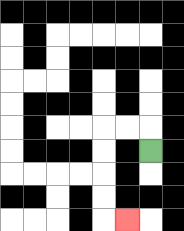{'start': '[6, 6]', 'end': '[5, 9]', 'path_directions': 'U,L,L,D,D,D,D,R', 'path_coordinates': '[[6, 6], [6, 5], [5, 5], [4, 5], [4, 6], [4, 7], [4, 8], [4, 9], [5, 9]]'}